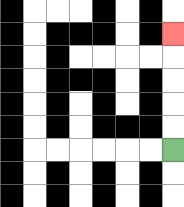{'start': '[7, 6]', 'end': '[7, 1]', 'path_directions': 'U,U,U,U,U', 'path_coordinates': '[[7, 6], [7, 5], [7, 4], [7, 3], [7, 2], [7, 1]]'}